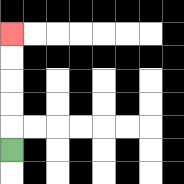{'start': '[0, 6]', 'end': '[0, 1]', 'path_directions': 'U,U,U,U,U', 'path_coordinates': '[[0, 6], [0, 5], [0, 4], [0, 3], [0, 2], [0, 1]]'}